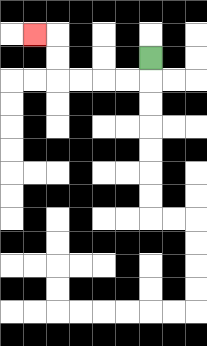{'start': '[6, 2]', 'end': '[1, 1]', 'path_directions': 'D,L,L,L,L,U,U,L', 'path_coordinates': '[[6, 2], [6, 3], [5, 3], [4, 3], [3, 3], [2, 3], [2, 2], [2, 1], [1, 1]]'}